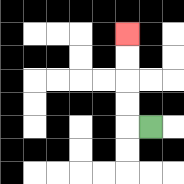{'start': '[6, 5]', 'end': '[5, 1]', 'path_directions': 'L,U,U,U,U', 'path_coordinates': '[[6, 5], [5, 5], [5, 4], [5, 3], [5, 2], [5, 1]]'}